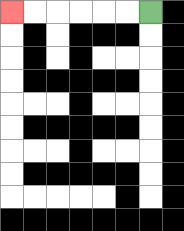{'start': '[6, 0]', 'end': '[0, 0]', 'path_directions': 'L,L,L,L,L,L', 'path_coordinates': '[[6, 0], [5, 0], [4, 0], [3, 0], [2, 0], [1, 0], [0, 0]]'}